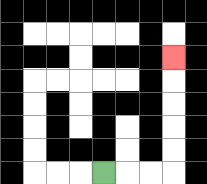{'start': '[4, 7]', 'end': '[7, 2]', 'path_directions': 'R,R,R,U,U,U,U,U', 'path_coordinates': '[[4, 7], [5, 7], [6, 7], [7, 7], [7, 6], [7, 5], [7, 4], [7, 3], [7, 2]]'}